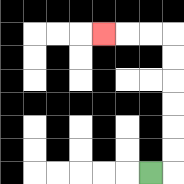{'start': '[6, 7]', 'end': '[4, 1]', 'path_directions': 'R,U,U,U,U,U,U,L,L,L', 'path_coordinates': '[[6, 7], [7, 7], [7, 6], [7, 5], [7, 4], [7, 3], [7, 2], [7, 1], [6, 1], [5, 1], [4, 1]]'}